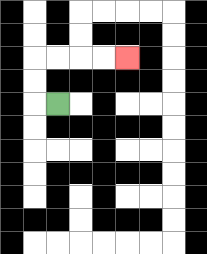{'start': '[2, 4]', 'end': '[5, 2]', 'path_directions': 'L,U,U,R,R,R,R', 'path_coordinates': '[[2, 4], [1, 4], [1, 3], [1, 2], [2, 2], [3, 2], [4, 2], [5, 2]]'}